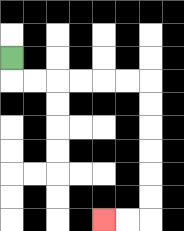{'start': '[0, 2]', 'end': '[4, 9]', 'path_directions': 'D,R,R,R,R,R,R,D,D,D,D,D,D,L,L', 'path_coordinates': '[[0, 2], [0, 3], [1, 3], [2, 3], [3, 3], [4, 3], [5, 3], [6, 3], [6, 4], [6, 5], [6, 6], [6, 7], [6, 8], [6, 9], [5, 9], [4, 9]]'}